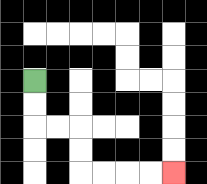{'start': '[1, 3]', 'end': '[7, 7]', 'path_directions': 'D,D,R,R,D,D,R,R,R,R', 'path_coordinates': '[[1, 3], [1, 4], [1, 5], [2, 5], [3, 5], [3, 6], [3, 7], [4, 7], [5, 7], [6, 7], [7, 7]]'}